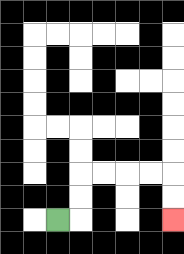{'start': '[2, 9]', 'end': '[7, 9]', 'path_directions': 'R,U,U,R,R,R,R,D,D', 'path_coordinates': '[[2, 9], [3, 9], [3, 8], [3, 7], [4, 7], [5, 7], [6, 7], [7, 7], [7, 8], [7, 9]]'}